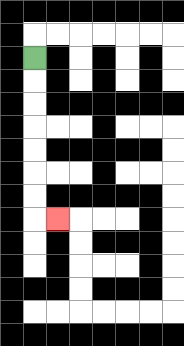{'start': '[1, 2]', 'end': '[2, 9]', 'path_directions': 'D,D,D,D,D,D,D,R', 'path_coordinates': '[[1, 2], [1, 3], [1, 4], [1, 5], [1, 6], [1, 7], [1, 8], [1, 9], [2, 9]]'}